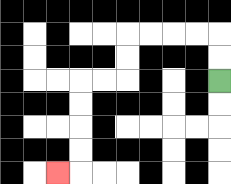{'start': '[9, 3]', 'end': '[2, 7]', 'path_directions': 'U,U,L,L,L,L,D,D,L,L,D,D,D,D,L', 'path_coordinates': '[[9, 3], [9, 2], [9, 1], [8, 1], [7, 1], [6, 1], [5, 1], [5, 2], [5, 3], [4, 3], [3, 3], [3, 4], [3, 5], [3, 6], [3, 7], [2, 7]]'}